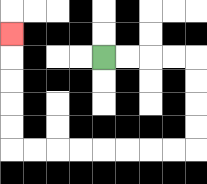{'start': '[4, 2]', 'end': '[0, 1]', 'path_directions': 'R,R,R,R,D,D,D,D,L,L,L,L,L,L,L,L,U,U,U,U,U', 'path_coordinates': '[[4, 2], [5, 2], [6, 2], [7, 2], [8, 2], [8, 3], [8, 4], [8, 5], [8, 6], [7, 6], [6, 6], [5, 6], [4, 6], [3, 6], [2, 6], [1, 6], [0, 6], [0, 5], [0, 4], [0, 3], [0, 2], [0, 1]]'}